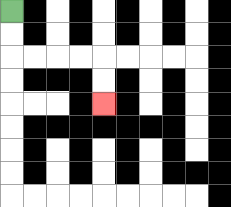{'start': '[0, 0]', 'end': '[4, 4]', 'path_directions': 'D,D,R,R,R,R,D,D', 'path_coordinates': '[[0, 0], [0, 1], [0, 2], [1, 2], [2, 2], [3, 2], [4, 2], [4, 3], [4, 4]]'}